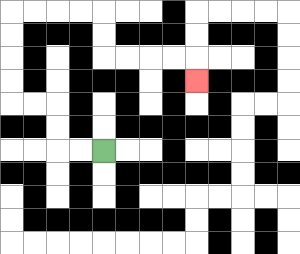{'start': '[4, 6]', 'end': '[8, 3]', 'path_directions': 'L,L,U,U,L,L,U,U,U,U,R,R,R,R,D,D,R,R,R,R,D', 'path_coordinates': '[[4, 6], [3, 6], [2, 6], [2, 5], [2, 4], [1, 4], [0, 4], [0, 3], [0, 2], [0, 1], [0, 0], [1, 0], [2, 0], [3, 0], [4, 0], [4, 1], [4, 2], [5, 2], [6, 2], [7, 2], [8, 2], [8, 3]]'}